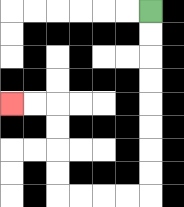{'start': '[6, 0]', 'end': '[0, 4]', 'path_directions': 'D,D,D,D,D,D,D,D,L,L,L,L,U,U,U,U,L,L', 'path_coordinates': '[[6, 0], [6, 1], [6, 2], [6, 3], [6, 4], [6, 5], [6, 6], [6, 7], [6, 8], [5, 8], [4, 8], [3, 8], [2, 8], [2, 7], [2, 6], [2, 5], [2, 4], [1, 4], [0, 4]]'}